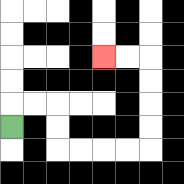{'start': '[0, 5]', 'end': '[4, 2]', 'path_directions': 'U,R,R,D,D,R,R,R,R,U,U,U,U,L,L', 'path_coordinates': '[[0, 5], [0, 4], [1, 4], [2, 4], [2, 5], [2, 6], [3, 6], [4, 6], [5, 6], [6, 6], [6, 5], [6, 4], [6, 3], [6, 2], [5, 2], [4, 2]]'}